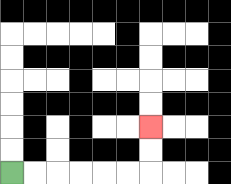{'start': '[0, 7]', 'end': '[6, 5]', 'path_directions': 'R,R,R,R,R,R,U,U', 'path_coordinates': '[[0, 7], [1, 7], [2, 7], [3, 7], [4, 7], [5, 7], [6, 7], [6, 6], [6, 5]]'}